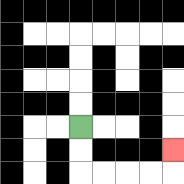{'start': '[3, 5]', 'end': '[7, 6]', 'path_directions': 'D,D,R,R,R,R,U', 'path_coordinates': '[[3, 5], [3, 6], [3, 7], [4, 7], [5, 7], [6, 7], [7, 7], [7, 6]]'}